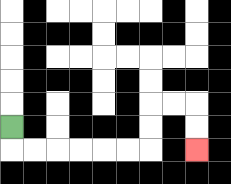{'start': '[0, 5]', 'end': '[8, 6]', 'path_directions': 'D,R,R,R,R,R,R,U,U,R,R,D,D', 'path_coordinates': '[[0, 5], [0, 6], [1, 6], [2, 6], [3, 6], [4, 6], [5, 6], [6, 6], [6, 5], [6, 4], [7, 4], [8, 4], [8, 5], [8, 6]]'}